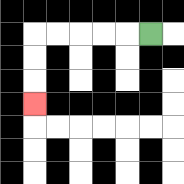{'start': '[6, 1]', 'end': '[1, 4]', 'path_directions': 'L,L,L,L,L,D,D,D', 'path_coordinates': '[[6, 1], [5, 1], [4, 1], [3, 1], [2, 1], [1, 1], [1, 2], [1, 3], [1, 4]]'}